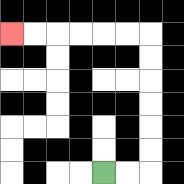{'start': '[4, 7]', 'end': '[0, 1]', 'path_directions': 'R,R,U,U,U,U,U,U,L,L,L,L,L,L', 'path_coordinates': '[[4, 7], [5, 7], [6, 7], [6, 6], [6, 5], [6, 4], [6, 3], [6, 2], [6, 1], [5, 1], [4, 1], [3, 1], [2, 1], [1, 1], [0, 1]]'}